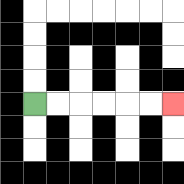{'start': '[1, 4]', 'end': '[7, 4]', 'path_directions': 'R,R,R,R,R,R', 'path_coordinates': '[[1, 4], [2, 4], [3, 4], [4, 4], [5, 4], [6, 4], [7, 4]]'}